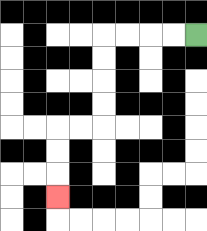{'start': '[8, 1]', 'end': '[2, 8]', 'path_directions': 'L,L,L,L,D,D,D,D,L,L,D,D,D', 'path_coordinates': '[[8, 1], [7, 1], [6, 1], [5, 1], [4, 1], [4, 2], [4, 3], [4, 4], [4, 5], [3, 5], [2, 5], [2, 6], [2, 7], [2, 8]]'}